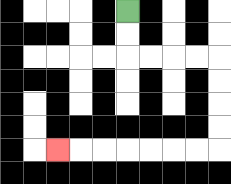{'start': '[5, 0]', 'end': '[2, 6]', 'path_directions': 'D,D,R,R,R,R,D,D,D,D,L,L,L,L,L,L,L', 'path_coordinates': '[[5, 0], [5, 1], [5, 2], [6, 2], [7, 2], [8, 2], [9, 2], [9, 3], [9, 4], [9, 5], [9, 6], [8, 6], [7, 6], [6, 6], [5, 6], [4, 6], [3, 6], [2, 6]]'}